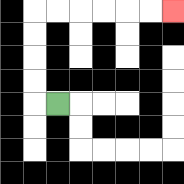{'start': '[2, 4]', 'end': '[7, 0]', 'path_directions': 'L,U,U,U,U,R,R,R,R,R,R', 'path_coordinates': '[[2, 4], [1, 4], [1, 3], [1, 2], [1, 1], [1, 0], [2, 0], [3, 0], [4, 0], [5, 0], [6, 0], [7, 0]]'}